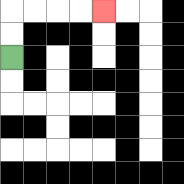{'start': '[0, 2]', 'end': '[4, 0]', 'path_directions': 'U,U,R,R,R,R', 'path_coordinates': '[[0, 2], [0, 1], [0, 0], [1, 0], [2, 0], [3, 0], [4, 0]]'}